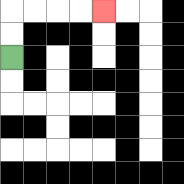{'start': '[0, 2]', 'end': '[4, 0]', 'path_directions': 'U,U,R,R,R,R', 'path_coordinates': '[[0, 2], [0, 1], [0, 0], [1, 0], [2, 0], [3, 0], [4, 0]]'}